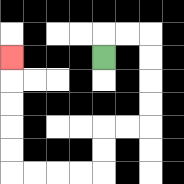{'start': '[4, 2]', 'end': '[0, 2]', 'path_directions': 'U,R,R,D,D,D,D,L,L,D,D,L,L,L,L,U,U,U,U,U', 'path_coordinates': '[[4, 2], [4, 1], [5, 1], [6, 1], [6, 2], [6, 3], [6, 4], [6, 5], [5, 5], [4, 5], [4, 6], [4, 7], [3, 7], [2, 7], [1, 7], [0, 7], [0, 6], [0, 5], [0, 4], [0, 3], [0, 2]]'}